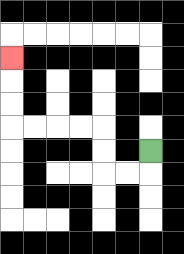{'start': '[6, 6]', 'end': '[0, 2]', 'path_directions': 'D,L,L,U,U,L,L,L,L,U,U,U', 'path_coordinates': '[[6, 6], [6, 7], [5, 7], [4, 7], [4, 6], [4, 5], [3, 5], [2, 5], [1, 5], [0, 5], [0, 4], [0, 3], [0, 2]]'}